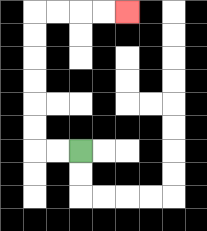{'start': '[3, 6]', 'end': '[5, 0]', 'path_directions': 'L,L,U,U,U,U,U,U,R,R,R,R', 'path_coordinates': '[[3, 6], [2, 6], [1, 6], [1, 5], [1, 4], [1, 3], [1, 2], [1, 1], [1, 0], [2, 0], [3, 0], [4, 0], [5, 0]]'}